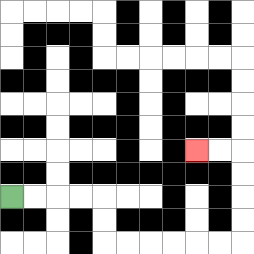{'start': '[0, 8]', 'end': '[8, 6]', 'path_directions': 'R,R,R,R,D,D,R,R,R,R,R,R,U,U,U,U,L,L', 'path_coordinates': '[[0, 8], [1, 8], [2, 8], [3, 8], [4, 8], [4, 9], [4, 10], [5, 10], [6, 10], [7, 10], [8, 10], [9, 10], [10, 10], [10, 9], [10, 8], [10, 7], [10, 6], [9, 6], [8, 6]]'}